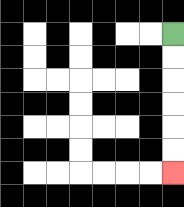{'start': '[7, 1]', 'end': '[7, 7]', 'path_directions': 'D,D,D,D,D,D', 'path_coordinates': '[[7, 1], [7, 2], [7, 3], [7, 4], [7, 5], [7, 6], [7, 7]]'}